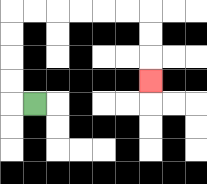{'start': '[1, 4]', 'end': '[6, 3]', 'path_directions': 'L,U,U,U,U,R,R,R,R,R,R,D,D,D', 'path_coordinates': '[[1, 4], [0, 4], [0, 3], [0, 2], [0, 1], [0, 0], [1, 0], [2, 0], [3, 0], [4, 0], [5, 0], [6, 0], [6, 1], [6, 2], [6, 3]]'}